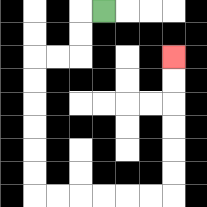{'start': '[4, 0]', 'end': '[7, 2]', 'path_directions': 'L,D,D,L,L,D,D,D,D,D,D,R,R,R,R,R,R,U,U,U,U,U,U', 'path_coordinates': '[[4, 0], [3, 0], [3, 1], [3, 2], [2, 2], [1, 2], [1, 3], [1, 4], [1, 5], [1, 6], [1, 7], [1, 8], [2, 8], [3, 8], [4, 8], [5, 8], [6, 8], [7, 8], [7, 7], [7, 6], [7, 5], [7, 4], [7, 3], [7, 2]]'}